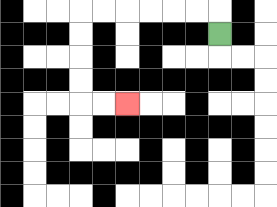{'start': '[9, 1]', 'end': '[5, 4]', 'path_directions': 'U,L,L,L,L,L,L,D,D,D,D,R,R', 'path_coordinates': '[[9, 1], [9, 0], [8, 0], [7, 0], [6, 0], [5, 0], [4, 0], [3, 0], [3, 1], [3, 2], [3, 3], [3, 4], [4, 4], [5, 4]]'}